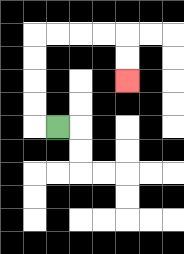{'start': '[2, 5]', 'end': '[5, 3]', 'path_directions': 'L,U,U,U,U,R,R,R,R,D,D', 'path_coordinates': '[[2, 5], [1, 5], [1, 4], [1, 3], [1, 2], [1, 1], [2, 1], [3, 1], [4, 1], [5, 1], [5, 2], [5, 3]]'}